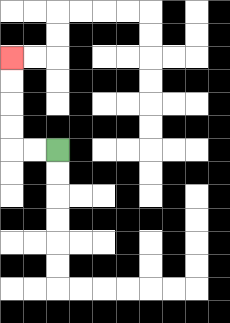{'start': '[2, 6]', 'end': '[0, 2]', 'path_directions': 'L,L,U,U,U,U', 'path_coordinates': '[[2, 6], [1, 6], [0, 6], [0, 5], [0, 4], [0, 3], [0, 2]]'}